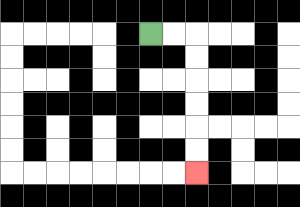{'start': '[6, 1]', 'end': '[8, 7]', 'path_directions': 'R,R,D,D,D,D,D,D', 'path_coordinates': '[[6, 1], [7, 1], [8, 1], [8, 2], [8, 3], [8, 4], [8, 5], [8, 6], [8, 7]]'}